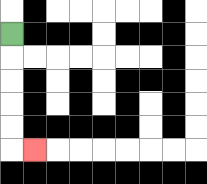{'start': '[0, 1]', 'end': '[1, 6]', 'path_directions': 'D,D,D,D,D,R', 'path_coordinates': '[[0, 1], [0, 2], [0, 3], [0, 4], [0, 5], [0, 6], [1, 6]]'}